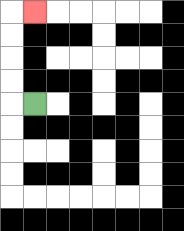{'start': '[1, 4]', 'end': '[1, 0]', 'path_directions': 'L,U,U,U,U,R', 'path_coordinates': '[[1, 4], [0, 4], [0, 3], [0, 2], [0, 1], [0, 0], [1, 0]]'}